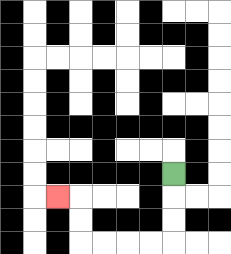{'start': '[7, 7]', 'end': '[2, 8]', 'path_directions': 'D,D,D,L,L,L,L,U,U,L', 'path_coordinates': '[[7, 7], [7, 8], [7, 9], [7, 10], [6, 10], [5, 10], [4, 10], [3, 10], [3, 9], [3, 8], [2, 8]]'}